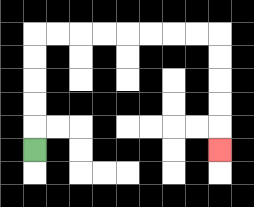{'start': '[1, 6]', 'end': '[9, 6]', 'path_directions': 'U,U,U,U,U,R,R,R,R,R,R,R,R,D,D,D,D,D', 'path_coordinates': '[[1, 6], [1, 5], [1, 4], [1, 3], [1, 2], [1, 1], [2, 1], [3, 1], [4, 1], [5, 1], [6, 1], [7, 1], [8, 1], [9, 1], [9, 2], [9, 3], [9, 4], [9, 5], [9, 6]]'}